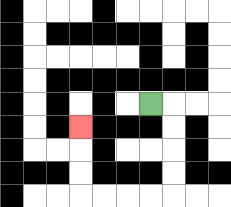{'start': '[6, 4]', 'end': '[3, 5]', 'path_directions': 'R,D,D,D,D,L,L,L,L,U,U,U', 'path_coordinates': '[[6, 4], [7, 4], [7, 5], [7, 6], [7, 7], [7, 8], [6, 8], [5, 8], [4, 8], [3, 8], [3, 7], [3, 6], [3, 5]]'}